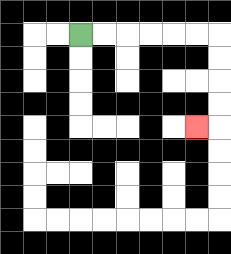{'start': '[3, 1]', 'end': '[8, 5]', 'path_directions': 'R,R,R,R,R,R,D,D,D,D,L', 'path_coordinates': '[[3, 1], [4, 1], [5, 1], [6, 1], [7, 1], [8, 1], [9, 1], [9, 2], [9, 3], [9, 4], [9, 5], [8, 5]]'}